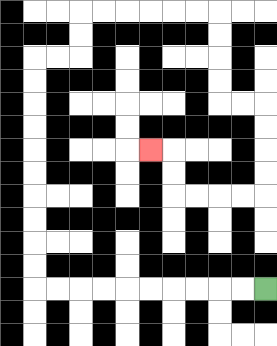{'start': '[11, 12]', 'end': '[6, 6]', 'path_directions': 'L,L,L,L,L,L,L,L,L,L,U,U,U,U,U,U,U,U,U,U,R,R,U,U,R,R,R,R,R,R,D,D,D,D,R,R,D,D,D,D,L,L,L,L,U,U,L', 'path_coordinates': '[[11, 12], [10, 12], [9, 12], [8, 12], [7, 12], [6, 12], [5, 12], [4, 12], [3, 12], [2, 12], [1, 12], [1, 11], [1, 10], [1, 9], [1, 8], [1, 7], [1, 6], [1, 5], [1, 4], [1, 3], [1, 2], [2, 2], [3, 2], [3, 1], [3, 0], [4, 0], [5, 0], [6, 0], [7, 0], [8, 0], [9, 0], [9, 1], [9, 2], [9, 3], [9, 4], [10, 4], [11, 4], [11, 5], [11, 6], [11, 7], [11, 8], [10, 8], [9, 8], [8, 8], [7, 8], [7, 7], [7, 6], [6, 6]]'}